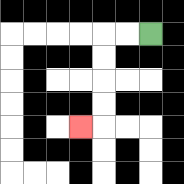{'start': '[6, 1]', 'end': '[3, 5]', 'path_directions': 'L,L,D,D,D,D,L', 'path_coordinates': '[[6, 1], [5, 1], [4, 1], [4, 2], [4, 3], [4, 4], [4, 5], [3, 5]]'}